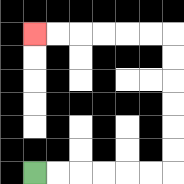{'start': '[1, 7]', 'end': '[1, 1]', 'path_directions': 'R,R,R,R,R,R,U,U,U,U,U,U,L,L,L,L,L,L', 'path_coordinates': '[[1, 7], [2, 7], [3, 7], [4, 7], [5, 7], [6, 7], [7, 7], [7, 6], [7, 5], [7, 4], [7, 3], [7, 2], [7, 1], [6, 1], [5, 1], [4, 1], [3, 1], [2, 1], [1, 1]]'}